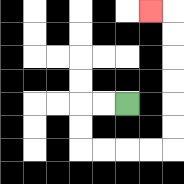{'start': '[5, 4]', 'end': '[6, 0]', 'path_directions': 'L,L,D,D,R,R,R,R,U,U,U,U,U,U,L', 'path_coordinates': '[[5, 4], [4, 4], [3, 4], [3, 5], [3, 6], [4, 6], [5, 6], [6, 6], [7, 6], [7, 5], [7, 4], [7, 3], [7, 2], [7, 1], [7, 0], [6, 0]]'}